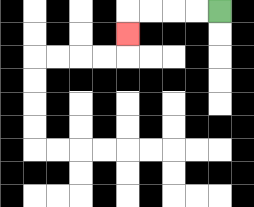{'start': '[9, 0]', 'end': '[5, 1]', 'path_directions': 'L,L,L,L,D', 'path_coordinates': '[[9, 0], [8, 0], [7, 0], [6, 0], [5, 0], [5, 1]]'}